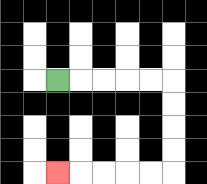{'start': '[2, 3]', 'end': '[2, 7]', 'path_directions': 'R,R,R,R,R,D,D,D,D,L,L,L,L,L', 'path_coordinates': '[[2, 3], [3, 3], [4, 3], [5, 3], [6, 3], [7, 3], [7, 4], [7, 5], [7, 6], [7, 7], [6, 7], [5, 7], [4, 7], [3, 7], [2, 7]]'}